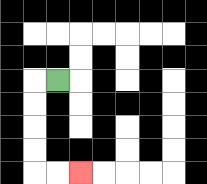{'start': '[2, 3]', 'end': '[3, 7]', 'path_directions': 'L,D,D,D,D,R,R', 'path_coordinates': '[[2, 3], [1, 3], [1, 4], [1, 5], [1, 6], [1, 7], [2, 7], [3, 7]]'}